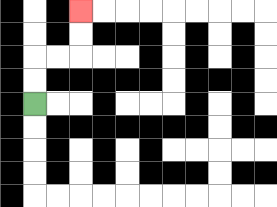{'start': '[1, 4]', 'end': '[3, 0]', 'path_directions': 'U,U,R,R,U,U', 'path_coordinates': '[[1, 4], [1, 3], [1, 2], [2, 2], [3, 2], [3, 1], [3, 0]]'}